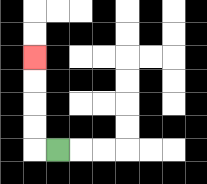{'start': '[2, 6]', 'end': '[1, 2]', 'path_directions': 'L,U,U,U,U', 'path_coordinates': '[[2, 6], [1, 6], [1, 5], [1, 4], [1, 3], [1, 2]]'}